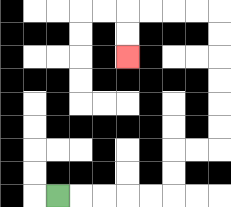{'start': '[2, 8]', 'end': '[5, 2]', 'path_directions': 'R,R,R,R,R,U,U,R,R,U,U,U,U,U,U,L,L,L,L,D,D', 'path_coordinates': '[[2, 8], [3, 8], [4, 8], [5, 8], [6, 8], [7, 8], [7, 7], [7, 6], [8, 6], [9, 6], [9, 5], [9, 4], [9, 3], [9, 2], [9, 1], [9, 0], [8, 0], [7, 0], [6, 0], [5, 0], [5, 1], [5, 2]]'}